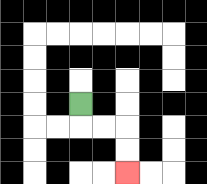{'start': '[3, 4]', 'end': '[5, 7]', 'path_directions': 'D,R,R,D,D', 'path_coordinates': '[[3, 4], [3, 5], [4, 5], [5, 5], [5, 6], [5, 7]]'}